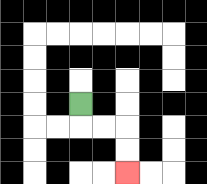{'start': '[3, 4]', 'end': '[5, 7]', 'path_directions': 'D,R,R,D,D', 'path_coordinates': '[[3, 4], [3, 5], [4, 5], [5, 5], [5, 6], [5, 7]]'}